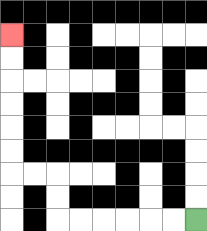{'start': '[8, 9]', 'end': '[0, 1]', 'path_directions': 'L,L,L,L,L,L,U,U,L,L,U,U,U,U,U,U', 'path_coordinates': '[[8, 9], [7, 9], [6, 9], [5, 9], [4, 9], [3, 9], [2, 9], [2, 8], [2, 7], [1, 7], [0, 7], [0, 6], [0, 5], [0, 4], [0, 3], [0, 2], [0, 1]]'}